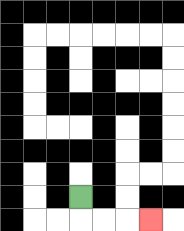{'start': '[3, 8]', 'end': '[6, 9]', 'path_directions': 'D,R,R,R', 'path_coordinates': '[[3, 8], [3, 9], [4, 9], [5, 9], [6, 9]]'}